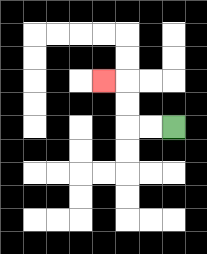{'start': '[7, 5]', 'end': '[4, 3]', 'path_directions': 'L,L,U,U,L', 'path_coordinates': '[[7, 5], [6, 5], [5, 5], [5, 4], [5, 3], [4, 3]]'}